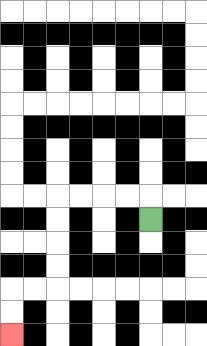{'start': '[6, 9]', 'end': '[0, 14]', 'path_directions': 'U,L,L,L,L,D,D,D,D,L,L,D,D', 'path_coordinates': '[[6, 9], [6, 8], [5, 8], [4, 8], [3, 8], [2, 8], [2, 9], [2, 10], [2, 11], [2, 12], [1, 12], [0, 12], [0, 13], [0, 14]]'}